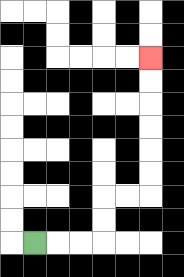{'start': '[1, 10]', 'end': '[6, 2]', 'path_directions': 'R,R,R,U,U,R,R,U,U,U,U,U,U', 'path_coordinates': '[[1, 10], [2, 10], [3, 10], [4, 10], [4, 9], [4, 8], [5, 8], [6, 8], [6, 7], [6, 6], [6, 5], [6, 4], [6, 3], [6, 2]]'}